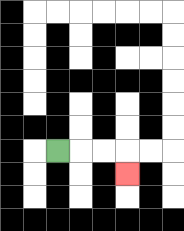{'start': '[2, 6]', 'end': '[5, 7]', 'path_directions': 'R,R,R,D', 'path_coordinates': '[[2, 6], [3, 6], [4, 6], [5, 6], [5, 7]]'}